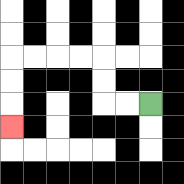{'start': '[6, 4]', 'end': '[0, 5]', 'path_directions': 'L,L,U,U,L,L,L,L,D,D,D', 'path_coordinates': '[[6, 4], [5, 4], [4, 4], [4, 3], [4, 2], [3, 2], [2, 2], [1, 2], [0, 2], [0, 3], [0, 4], [0, 5]]'}